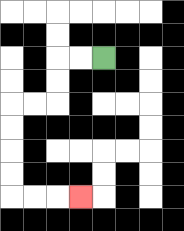{'start': '[4, 2]', 'end': '[3, 8]', 'path_directions': 'L,L,D,D,L,L,D,D,D,D,R,R,R', 'path_coordinates': '[[4, 2], [3, 2], [2, 2], [2, 3], [2, 4], [1, 4], [0, 4], [0, 5], [0, 6], [0, 7], [0, 8], [1, 8], [2, 8], [3, 8]]'}